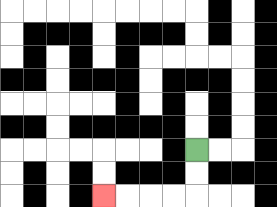{'start': '[8, 6]', 'end': '[4, 8]', 'path_directions': 'D,D,L,L,L,L', 'path_coordinates': '[[8, 6], [8, 7], [8, 8], [7, 8], [6, 8], [5, 8], [4, 8]]'}